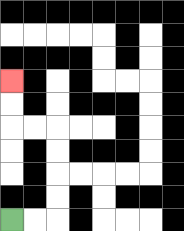{'start': '[0, 9]', 'end': '[0, 3]', 'path_directions': 'R,R,U,U,U,U,L,L,U,U', 'path_coordinates': '[[0, 9], [1, 9], [2, 9], [2, 8], [2, 7], [2, 6], [2, 5], [1, 5], [0, 5], [0, 4], [0, 3]]'}